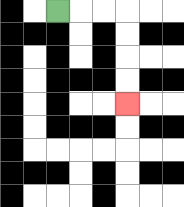{'start': '[2, 0]', 'end': '[5, 4]', 'path_directions': 'R,R,R,D,D,D,D', 'path_coordinates': '[[2, 0], [3, 0], [4, 0], [5, 0], [5, 1], [5, 2], [5, 3], [5, 4]]'}